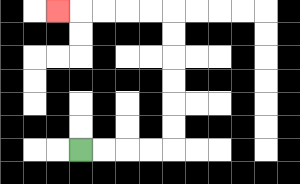{'start': '[3, 6]', 'end': '[2, 0]', 'path_directions': 'R,R,R,R,U,U,U,U,U,U,L,L,L,L,L', 'path_coordinates': '[[3, 6], [4, 6], [5, 6], [6, 6], [7, 6], [7, 5], [7, 4], [7, 3], [7, 2], [7, 1], [7, 0], [6, 0], [5, 0], [4, 0], [3, 0], [2, 0]]'}